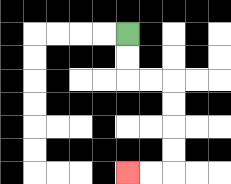{'start': '[5, 1]', 'end': '[5, 7]', 'path_directions': 'D,D,R,R,D,D,D,D,L,L', 'path_coordinates': '[[5, 1], [5, 2], [5, 3], [6, 3], [7, 3], [7, 4], [7, 5], [7, 6], [7, 7], [6, 7], [5, 7]]'}